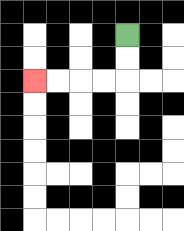{'start': '[5, 1]', 'end': '[1, 3]', 'path_directions': 'D,D,L,L,L,L', 'path_coordinates': '[[5, 1], [5, 2], [5, 3], [4, 3], [3, 3], [2, 3], [1, 3]]'}